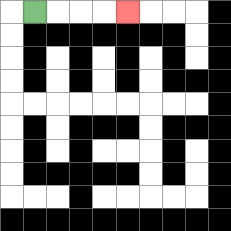{'start': '[1, 0]', 'end': '[5, 0]', 'path_directions': 'R,R,R,R', 'path_coordinates': '[[1, 0], [2, 0], [3, 0], [4, 0], [5, 0]]'}